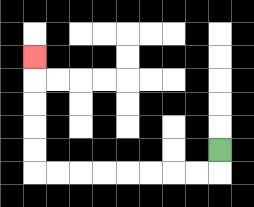{'start': '[9, 6]', 'end': '[1, 2]', 'path_directions': 'D,L,L,L,L,L,L,L,L,U,U,U,U,U', 'path_coordinates': '[[9, 6], [9, 7], [8, 7], [7, 7], [6, 7], [5, 7], [4, 7], [3, 7], [2, 7], [1, 7], [1, 6], [1, 5], [1, 4], [1, 3], [1, 2]]'}